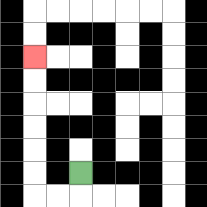{'start': '[3, 7]', 'end': '[1, 2]', 'path_directions': 'D,L,L,U,U,U,U,U,U', 'path_coordinates': '[[3, 7], [3, 8], [2, 8], [1, 8], [1, 7], [1, 6], [1, 5], [1, 4], [1, 3], [1, 2]]'}